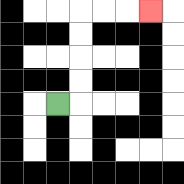{'start': '[2, 4]', 'end': '[6, 0]', 'path_directions': 'R,U,U,U,U,R,R,R', 'path_coordinates': '[[2, 4], [3, 4], [3, 3], [3, 2], [3, 1], [3, 0], [4, 0], [5, 0], [6, 0]]'}